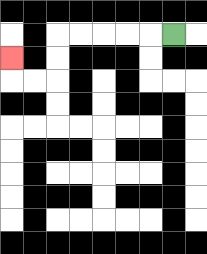{'start': '[7, 1]', 'end': '[0, 2]', 'path_directions': 'L,L,L,L,L,D,D,L,L,U', 'path_coordinates': '[[7, 1], [6, 1], [5, 1], [4, 1], [3, 1], [2, 1], [2, 2], [2, 3], [1, 3], [0, 3], [0, 2]]'}